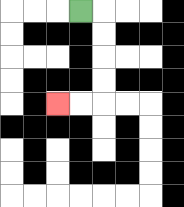{'start': '[3, 0]', 'end': '[2, 4]', 'path_directions': 'R,D,D,D,D,L,L', 'path_coordinates': '[[3, 0], [4, 0], [4, 1], [4, 2], [4, 3], [4, 4], [3, 4], [2, 4]]'}